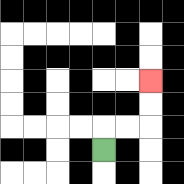{'start': '[4, 6]', 'end': '[6, 3]', 'path_directions': 'U,R,R,U,U', 'path_coordinates': '[[4, 6], [4, 5], [5, 5], [6, 5], [6, 4], [6, 3]]'}